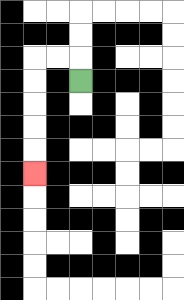{'start': '[3, 3]', 'end': '[1, 7]', 'path_directions': 'U,L,L,D,D,D,D,D', 'path_coordinates': '[[3, 3], [3, 2], [2, 2], [1, 2], [1, 3], [1, 4], [1, 5], [1, 6], [1, 7]]'}